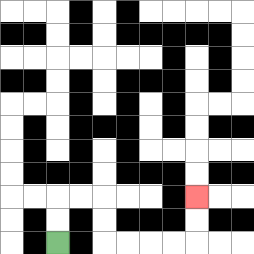{'start': '[2, 10]', 'end': '[8, 8]', 'path_directions': 'U,U,R,R,D,D,R,R,R,R,U,U', 'path_coordinates': '[[2, 10], [2, 9], [2, 8], [3, 8], [4, 8], [4, 9], [4, 10], [5, 10], [6, 10], [7, 10], [8, 10], [8, 9], [8, 8]]'}